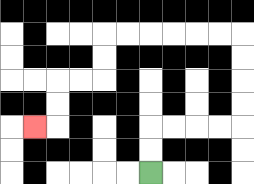{'start': '[6, 7]', 'end': '[1, 5]', 'path_directions': 'U,U,R,R,R,R,U,U,U,U,L,L,L,L,L,L,D,D,L,L,D,D,L', 'path_coordinates': '[[6, 7], [6, 6], [6, 5], [7, 5], [8, 5], [9, 5], [10, 5], [10, 4], [10, 3], [10, 2], [10, 1], [9, 1], [8, 1], [7, 1], [6, 1], [5, 1], [4, 1], [4, 2], [4, 3], [3, 3], [2, 3], [2, 4], [2, 5], [1, 5]]'}